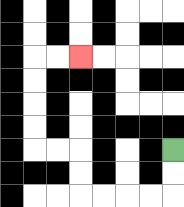{'start': '[7, 6]', 'end': '[3, 2]', 'path_directions': 'D,D,L,L,L,L,U,U,L,L,U,U,U,U,R,R', 'path_coordinates': '[[7, 6], [7, 7], [7, 8], [6, 8], [5, 8], [4, 8], [3, 8], [3, 7], [3, 6], [2, 6], [1, 6], [1, 5], [1, 4], [1, 3], [1, 2], [2, 2], [3, 2]]'}